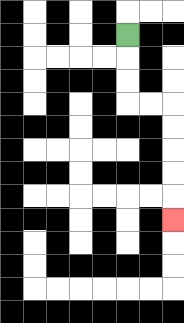{'start': '[5, 1]', 'end': '[7, 9]', 'path_directions': 'D,D,D,R,R,D,D,D,D,D', 'path_coordinates': '[[5, 1], [5, 2], [5, 3], [5, 4], [6, 4], [7, 4], [7, 5], [7, 6], [7, 7], [7, 8], [7, 9]]'}